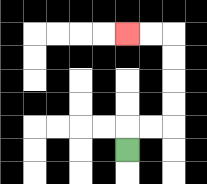{'start': '[5, 6]', 'end': '[5, 1]', 'path_directions': 'U,R,R,U,U,U,U,L,L', 'path_coordinates': '[[5, 6], [5, 5], [6, 5], [7, 5], [7, 4], [7, 3], [7, 2], [7, 1], [6, 1], [5, 1]]'}